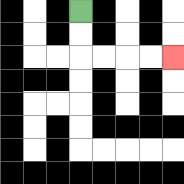{'start': '[3, 0]', 'end': '[7, 2]', 'path_directions': 'D,D,R,R,R,R', 'path_coordinates': '[[3, 0], [3, 1], [3, 2], [4, 2], [5, 2], [6, 2], [7, 2]]'}